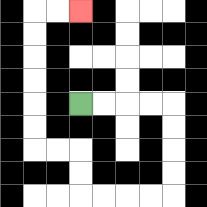{'start': '[3, 4]', 'end': '[3, 0]', 'path_directions': 'R,R,R,R,D,D,D,D,L,L,L,L,U,U,L,L,U,U,U,U,U,U,R,R', 'path_coordinates': '[[3, 4], [4, 4], [5, 4], [6, 4], [7, 4], [7, 5], [7, 6], [7, 7], [7, 8], [6, 8], [5, 8], [4, 8], [3, 8], [3, 7], [3, 6], [2, 6], [1, 6], [1, 5], [1, 4], [1, 3], [1, 2], [1, 1], [1, 0], [2, 0], [3, 0]]'}